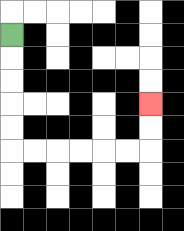{'start': '[0, 1]', 'end': '[6, 4]', 'path_directions': 'D,D,D,D,D,R,R,R,R,R,R,U,U', 'path_coordinates': '[[0, 1], [0, 2], [0, 3], [0, 4], [0, 5], [0, 6], [1, 6], [2, 6], [3, 6], [4, 6], [5, 6], [6, 6], [6, 5], [6, 4]]'}